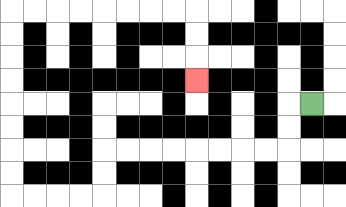{'start': '[13, 4]', 'end': '[8, 3]', 'path_directions': 'L,D,D,L,L,L,L,L,L,L,L,D,D,L,L,L,L,U,U,U,U,U,U,U,U,R,R,R,R,R,R,R,R,D,D,D', 'path_coordinates': '[[13, 4], [12, 4], [12, 5], [12, 6], [11, 6], [10, 6], [9, 6], [8, 6], [7, 6], [6, 6], [5, 6], [4, 6], [4, 7], [4, 8], [3, 8], [2, 8], [1, 8], [0, 8], [0, 7], [0, 6], [0, 5], [0, 4], [0, 3], [0, 2], [0, 1], [0, 0], [1, 0], [2, 0], [3, 0], [4, 0], [5, 0], [6, 0], [7, 0], [8, 0], [8, 1], [8, 2], [8, 3]]'}